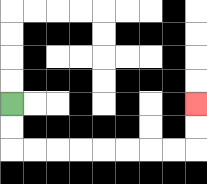{'start': '[0, 4]', 'end': '[8, 4]', 'path_directions': 'D,D,R,R,R,R,R,R,R,R,U,U', 'path_coordinates': '[[0, 4], [0, 5], [0, 6], [1, 6], [2, 6], [3, 6], [4, 6], [5, 6], [6, 6], [7, 6], [8, 6], [8, 5], [8, 4]]'}